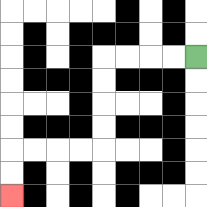{'start': '[8, 2]', 'end': '[0, 8]', 'path_directions': 'L,L,L,L,D,D,D,D,L,L,L,L,D,D', 'path_coordinates': '[[8, 2], [7, 2], [6, 2], [5, 2], [4, 2], [4, 3], [4, 4], [4, 5], [4, 6], [3, 6], [2, 6], [1, 6], [0, 6], [0, 7], [0, 8]]'}